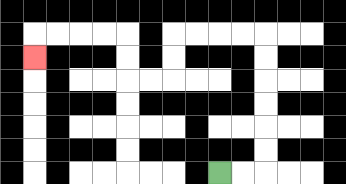{'start': '[9, 7]', 'end': '[1, 2]', 'path_directions': 'R,R,U,U,U,U,U,U,L,L,L,L,D,D,L,L,U,U,L,L,L,L,D', 'path_coordinates': '[[9, 7], [10, 7], [11, 7], [11, 6], [11, 5], [11, 4], [11, 3], [11, 2], [11, 1], [10, 1], [9, 1], [8, 1], [7, 1], [7, 2], [7, 3], [6, 3], [5, 3], [5, 2], [5, 1], [4, 1], [3, 1], [2, 1], [1, 1], [1, 2]]'}